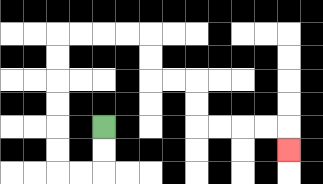{'start': '[4, 5]', 'end': '[12, 6]', 'path_directions': 'D,D,L,L,U,U,U,U,U,U,R,R,R,R,D,D,R,R,D,D,R,R,R,R,D', 'path_coordinates': '[[4, 5], [4, 6], [4, 7], [3, 7], [2, 7], [2, 6], [2, 5], [2, 4], [2, 3], [2, 2], [2, 1], [3, 1], [4, 1], [5, 1], [6, 1], [6, 2], [6, 3], [7, 3], [8, 3], [8, 4], [8, 5], [9, 5], [10, 5], [11, 5], [12, 5], [12, 6]]'}